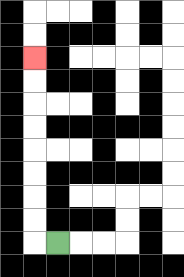{'start': '[2, 10]', 'end': '[1, 2]', 'path_directions': 'L,U,U,U,U,U,U,U,U', 'path_coordinates': '[[2, 10], [1, 10], [1, 9], [1, 8], [1, 7], [1, 6], [1, 5], [1, 4], [1, 3], [1, 2]]'}